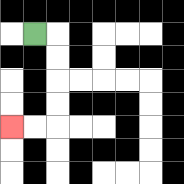{'start': '[1, 1]', 'end': '[0, 5]', 'path_directions': 'R,D,D,D,D,L,L', 'path_coordinates': '[[1, 1], [2, 1], [2, 2], [2, 3], [2, 4], [2, 5], [1, 5], [0, 5]]'}